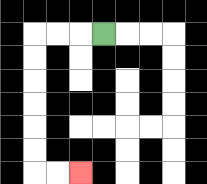{'start': '[4, 1]', 'end': '[3, 7]', 'path_directions': 'L,L,L,D,D,D,D,D,D,R,R', 'path_coordinates': '[[4, 1], [3, 1], [2, 1], [1, 1], [1, 2], [1, 3], [1, 4], [1, 5], [1, 6], [1, 7], [2, 7], [3, 7]]'}